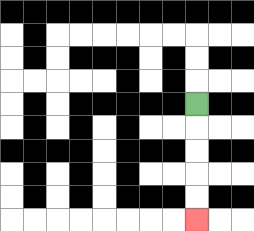{'start': '[8, 4]', 'end': '[8, 9]', 'path_directions': 'D,D,D,D,D', 'path_coordinates': '[[8, 4], [8, 5], [8, 6], [8, 7], [8, 8], [8, 9]]'}